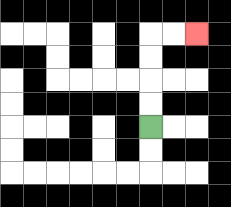{'start': '[6, 5]', 'end': '[8, 1]', 'path_directions': 'U,U,U,U,R,R', 'path_coordinates': '[[6, 5], [6, 4], [6, 3], [6, 2], [6, 1], [7, 1], [8, 1]]'}